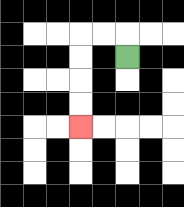{'start': '[5, 2]', 'end': '[3, 5]', 'path_directions': 'U,L,L,D,D,D,D', 'path_coordinates': '[[5, 2], [5, 1], [4, 1], [3, 1], [3, 2], [3, 3], [3, 4], [3, 5]]'}